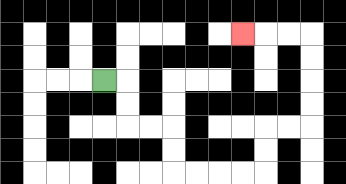{'start': '[4, 3]', 'end': '[10, 1]', 'path_directions': 'R,D,D,R,R,D,D,R,R,R,R,U,U,R,R,U,U,U,U,L,L,L', 'path_coordinates': '[[4, 3], [5, 3], [5, 4], [5, 5], [6, 5], [7, 5], [7, 6], [7, 7], [8, 7], [9, 7], [10, 7], [11, 7], [11, 6], [11, 5], [12, 5], [13, 5], [13, 4], [13, 3], [13, 2], [13, 1], [12, 1], [11, 1], [10, 1]]'}